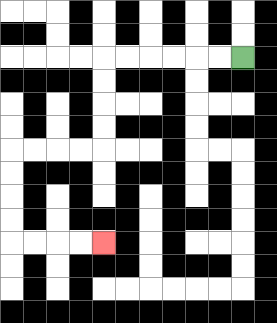{'start': '[10, 2]', 'end': '[4, 10]', 'path_directions': 'L,L,L,L,L,L,D,D,D,D,L,L,L,L,D,D,D,D,R,R,R,R', 'path_coordinates': '[[10, 2], [9, 2], [8, 2], [7, 2], [6, 2], [5, 2], [4, 2], [4, 3], [4, 4], [4, 5], [4, 6], [3, 6], [2, 6], [1, 6], [0, 6], [0, 7], [0, 8], [0, 9], [0, 10], [1, 10], [2, 10], [3, 10], [4, 10]]'}